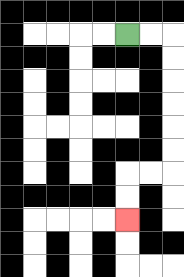{'start': '[5, 1]', 'end': '[5, 9]', 'path_directions': 'R,R,D,D,D,D,D,D,L,L,D,D', 'path_coordinates': '[[5, 1], [6, 1], [7, 1], [7, 2], [7, 3], [7, 4], [7, 5], [7, 6], [7, 7], [6, 7], [5, 7], [5, 8], [5, 9]]'}